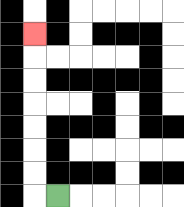{'start': '[2, 8]', 'end': '[1, 1]', 'path_directions': 'L,U,U,U,U,U,U,U', 'path_coordinates': '[[2, 8], [1, 8], [1, 7], [1, 6], [1, 5], [1, 4], [1, 3], [1, 2], [1, 1]]'}